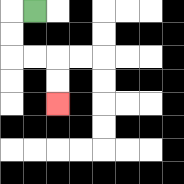{'start': '[1, 0]', 'end': '[2, 4]', 'path_directions': 'L,D,D,R,R,D,D', 'path_coordinates': '[[1, 0], [0, 0], [0, 1], [0, 2], [1, 2], [2, 2], [2, 3], [2, 4]]'}